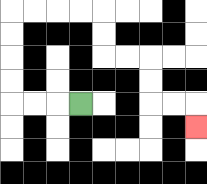{'start': '[3, 4]', 'end': '[8, 5]', 'path_directions': 'L,L,L,U,U,U,U,R,R,R,R,D,D,R,R,D,D,R,R,D', 'path_coordinates': '[[3, 4], [2, 4], [1, 4], [0, 4], [0, 3], [0, 2], [0, 1], [0, 0], [1, 0], [2, 0], [3, 0], [4, 0], [4, 1], [4, 2], [5, 2], [6, 2], [6, 3], [6, 4], [7, 4], [8, 4], [8, 5]]'}